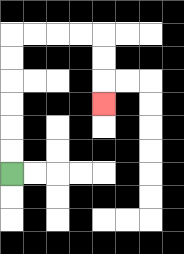{'start': '[0, 7]', 'end': '[4, 4]', 'path_directions': 'U,U,U,U,U,U,R,R,R,R,D,D,D', 'path_coordinates': '[[0, 7], [0, 6], [0, 5], [0, 4], [0, 3], [0, 2], [0, 1], [1, 1], [2, 1], [3, 1], [4, 1], [4, 2], [4, 3], [4, 4]]'}